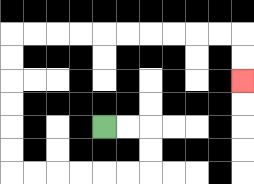{'start': '[4, 5]', 'end': '[10, 3]', 'path_directions': 'R,R,D,D,L,L,L,L,L,L,U,U,U,U,U,U,R,R,R,R,R,R,R,R,R,R,D,D', 'path_coordinates': '[[4, 5], [5, 5], [6, 5], [6, 6], [6, 7], [5, 7], [4, 7], [3, 7], [2, 7], [1, 7], [0, 7], [0, 6], [0, 5], [0, 4], [0, 3], [0, 2], [0, 1], [1, 1], [2, 1], [3, 1], [4, 1], [5, 1], [6, 1], [7, 1], [8, 1], [9, 1], [10, 1], [10, 2], [10, 3]]'}